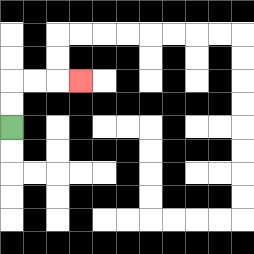{'start': '[0, 5]', 'end': '[3, 3]', 'path_directions': 'U,U,R,R,R', 'path_coordinates': '[[0, 5], [0, 4], [0, 3], [1, 3], [2, 3], [3, 3]]'}